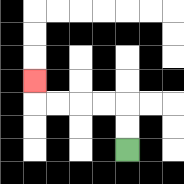{'start': '[5, 6]', 'end': '[1, 3]', 'path_directions': 'U,U,L,L,L,L,U', 'path_coordinates': '[[5, 6], [5, 5], [5, 4], [4, 4], [3, 4], [2, 4], [1, 4], [1, 3]]'}